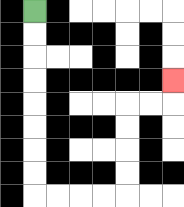{'start': '[1, 0]', 'end': '[7, 3]', 'path_directions': 'D,D,D,D,D,D,D,D,R,R,R,R,U,U,U,U,R,R,U', 'path_coordinates': '[[1, 0], [1, 1], [1, 2], [1, 3], [1, 4], [1, 5], [1, 6], [1, 7], [1, 8], [2, 8], [3, 8], [4, 8], [5, 8], [5, 7], [5, 6], [5, 5], [5, 4], [6, 4], [7, 4], [7, 3]]'}